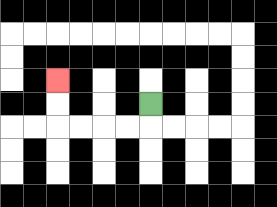{'start': '[6, 4]', 'end': '[2, 3]', 'path_directions': 'D,L,L,L,L,U,U', 'path_coordinates': '[[6, 4], [6, 5], [5, 5], [4, 5], [3, 5], [2, 5], [2, 4], [2, 3]]'}